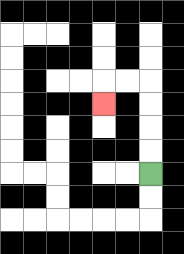{'start': '[6, 7]', 'end': '[4, 4]', 'path_directions': 'U,U,U,U,L,L,D', 'path_coordinates': '[[6, 7], [6, 6], [6, 5], [6, 4], [6, 3], [5, 3], [4, 3], [4, 4]]'}